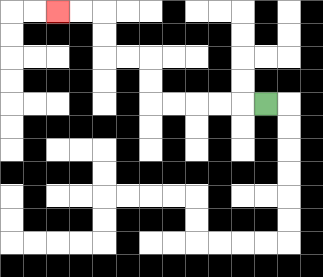{'start': '[11, 4]', 'end': '[2, 0]', 'path_directions': 'L,L,L,L,L,U,U,L,L,U,U,L,L', 'path_coordinates': '[[11, 4], [10, 4], [9, 4], [8, 4], [7, 4], [6, 4], [6, 3], [6, 2], [5, 2], [4, 2], [4, 1], [4, 0], [3, 0], [2, 0]]'}